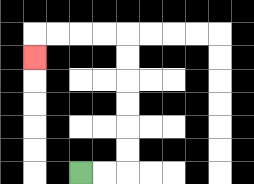{'start': '[3, 7]', 'end': '[1, 2]', 'path_directions': 'R,R,U,U,U,U,U,U,L,L,L,L,D', 'path_coordinates': '[[3, 7], [4, 7], [5, 7], [5, 6], [5, 5], [5, 4], [5, 3], [5, 2], [5, 1], [4, 1], [3, 1], [2, 1], [1, 1], [1, 2]]'}